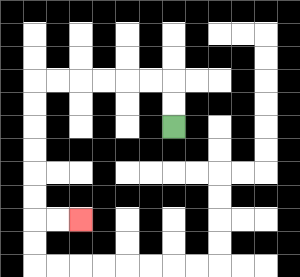{'start': '[7, 5]', 'end': '[3, 9]', 'path_directions': 'U,U,L,L,L,L,L,L,D,D,D,D,D,D,R,R', 'path_coordinates': '[[7, 5], [7, 4], [7, 3], [6, 3], [5, 3], [4, 3], [3, 3], [2, 3], [1, 3], [1, 4], [1, 5], [1, 6], [1, 7], [1, 8], [1, 9], [2, 9], [3, 9]]'}